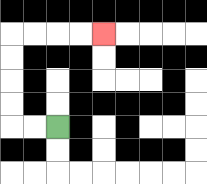{'start': '[2, 5]', 'end': '[4, 1]', 'path_directions': 'L,L,U,U,U,U,R,R,R,R', 'path_coordinates': '[[2, 5], [1, 5], [0, 5], [0, 4], [0, 3], [0, 2], [0, 1], [1, 1], [2, 1], [3, 1], [4, 1]]'}